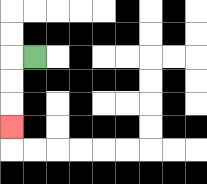{'start': '[1, 2]', 'end': '[0, 5]', 'path_directions': 'L,D,D,D', 'path_coordinates': '[[1, 2], [0, 2], [0, 3], [0, 4], [0, 5]]'}